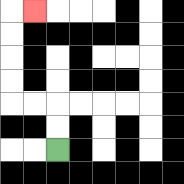{'start': '[2, 6]', 'end': '[1, 0]', 'path_directions': 'U,U,L,L,U,U,U,U,R', 'path_coordinates': '[[2, 6], [2, 5], [2, 4], [1, 4], [0, 4], [0, 3], [0, 2], [0, 1], [0, 0], [1, 0]]'}